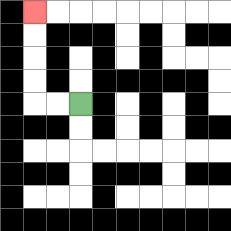{'start': '[3, 4]', 'end': '[1, 0]', 'path_directions': 'L,L,U,U,U,U', 'path_coordinates': '[[3, 4], [2, 4], [1, 4], [1, 3], [1, 2], [1, 1], [1, 0]]'}